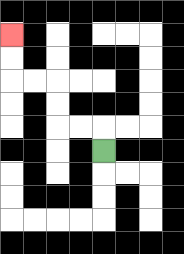{'start': '[4, 6]', 'end': '[0, 1]', 'path_directions': 'U,L,L,U,U,L,L,U,U', 'path_coordinates': '[[4, 6], [4, 5], [3, 5], [2, 5], [2, 4], [2, 3], [1, 3], [0, 3], [0, 2], [0, 1]]'}